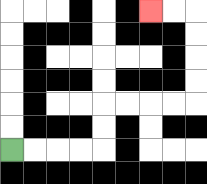{'start': '[0, 6]', 'end': '[6, 0]', 'path_directions': 'R,R,R,R,U,U,R,R,R,R,U,U,U,U,L,L', 'path_coordinates': '[[0, 6], [1, 6], [2, 6], [3, 6], [4, 6], [4, 5], [4, 4], [5, 4], [6, 4], [7, 4], [8, 4], [8, 3], [8, 2], [8, 1], [8, 0], [7, 0], [6, 0]]'}